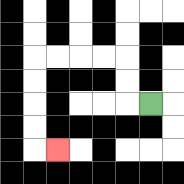{'start': '[6, 4]', 'end': '[2, 6]', 'path_directions': 'L,U,U,L,L,L,L,D,D,D,D,R', 'path_coordinates': '[[6, 4], [5, 4], [5, 3], [5, 2], [4, 2], [3, 2], [2, 2], [1, 2], [1, 3], [1, 4], [1, 5], [1, 6], [2, 6]]'}